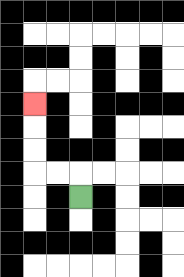{'start': '[3, 8]', 'end': '[1, 4]', 'path_directions': 'U,L,L,U,U,U', 'path_coordinates': '[[3, 8], [3, 7], [2, 7], [1, 7], [1, 6], [1, 5], [1, 4]]'}